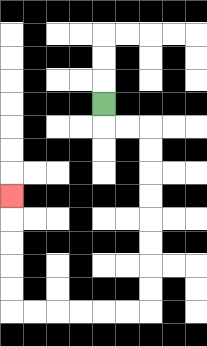{'start': '[4, 4]', 'end': '[0, 8]', 'path_directions': 'D,R,R,D,D,D,D,D,D,D,D,L,L,L,L,L,L,U,U,U,U,U', 'path_coordinates': '[[4, 4], [4, 5], [5, 5], [6, 5], [6, 6], [6, 7], [6, 8], [6, 9], [6, 10], [6, 11], [6, 12], [6, 13], [5, 13], [4, 13], [3, 13], [2, 13], [1, 13], [0, 13], [0, 12], [0, 11], [0, 10], [0, 9], [0, 8]]'}